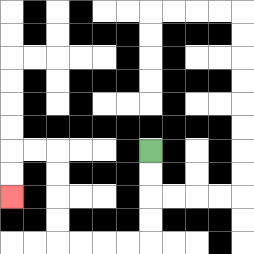{'start': '[6, 6]', 'end': '[0, 8]', 'path_directions': 'D,D,D,D,L,L,L,L,U,U,U,U,L,L,D,D', 'path_coordinates': '[[6, 6], [6, 7], [6, 8], [6, 9], [6, 10], [5, 10], [4, 10], [3, 10], [2, 10], [2, 9], [2, 8], [2, 7], [2, 6], [1, 6], [0, 6], [0, 7], [0, 8]]'}